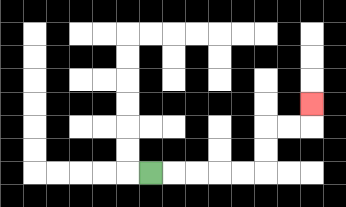{'start': '[6, 7]', 'end': '[13, 4]', 'path_directions': 'R,R,R,R,R,U,U,R,R,U', 'path_coordinates': '[[6, 7], [7, 7], [8, 7], [9, 7], [10, 7], [11, 7], [11, 6], [11, 5], [12, 5], [13, 5], [13, 4]]'}